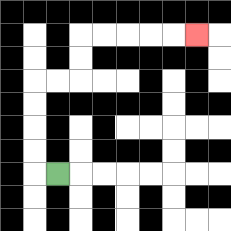{'start': '[2, 7]', 'end': '[8, 1]', 'path_directions': 'L,U,U,U,U,R,R,U,U,R,R,R,R,R', 'path_coordinates': '[[2, 7], [1, 7], [1, 6], [1, 5], [1, 4], [1, 3], [2, 3], [3, 3], [3, 2], [3, 1], [4, 1], [5, 1], [6, 1], [7, 1], [8, 1]]'}